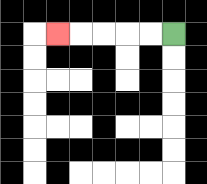{'start': '[7, 1]', 'end': '[2, 1]', 'path_directions': 'L,L,L,L,L', 'path_coordinates': '[[7, 1], [6, 1], [5, 1], [4, 1], [3, 1], [2, 1]]'}